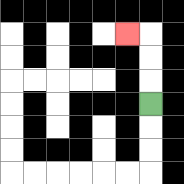{'start': '[6, 4]', 'end': '[5, 1]', 'path_directions': 'U,U,U,L', 'path_coordinates': '[[6, 4], [6, 3], [6, 2], [6, 1], [5, 1]]'}